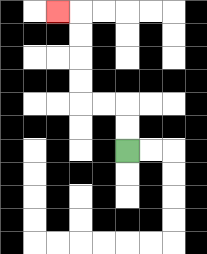{'start': '[5, 6]', 'end': '[2, 0]', 'path_directions': 'U,U,L,L,U,U,U,U,L', 'path_coordinates': '[[5, 6], [5, 5], [5, 4], [4, 4], [3, 4], [3, 3], [3, 2], [3, 1], [3, 0], [2, 0]]'}